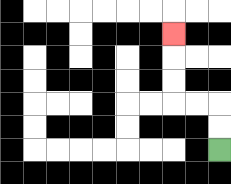{'start': '[9, 6]', 'end': '[7, 1]', 'path_directions': 'U,U,L,L,U,U,U', 'path_coordinates': '[[9, 6], [9, 5], [9, 4], [8, 4], [7, 4], [7, 3], [7, 2], [7, 1]]'}